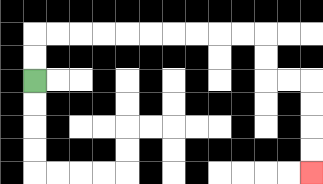{'start': '[1, 3]', 'end': '[13, 7]', 'path_directions': 'U,U,R,R,R,R,R,R,R,R,R,R,D,D,R,R,D,D,D,D', 'path_coordinates': '[[1, 3], [1, 2], [1, 1], [2, 1], [3, 1], [4, 1], [5, 1], [6, 1], [7, 1], [8, 1], [9, 1], [10, 1], [11, 1], [11, 2], [11, 3], [12, 3], [13, 3], [13, 4], [13, 5], [13, 6], [13, 7]]'}